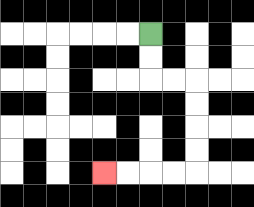{'start': '[6, 1]', 'end': '[4, 7]', 'path_directions': 'D,D,R,R,D,D,D,D,L,L,L,L', 'path_coordinates': '[[6, 1], [6, 2], [6, 3], [7, 3], [8, 3], [8, 4], [8, 5], [8, 6], [8, 7], [7, 7], [6, 7], [5, 7], [4, 7]]'}